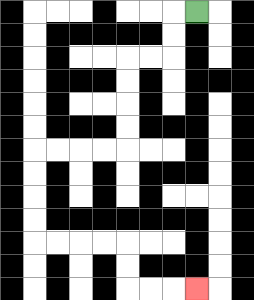{'start': '[8, 0]', 'end': '[8, 12]', 'path_directions': 'L,D,D,L,L,D,D,D,D,L,L,L,L,D,D,D,D,R,R,R,R,D,D,R,R,R', 'path_coordinates': '[[8, 0], [7, 0], [7, 1], [7, 2], [6, 2], [5, 2], [5, 3], [5, 4], [5, 5], [5, 6], [4, 6], [3, 6], [2, 6], [1, 6], [1, 7], [1, 8], [1, 9], [1, 10], [2, 10], [3, 10], [4, 10], [5, 10], [5, 11], [5, 12], [6, 12], [7, 12], [8, 12]]'}